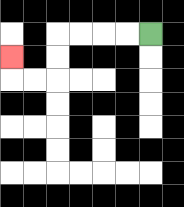{'start': '[6, 1]', 'end': '[0, 2]', 'path_directions': 'L,L,L,L,D,D,L,L,U', 'path_coordinates': '[[6, 1], [5, 1], [4, 1], [3, 1], [2, 1], [2, 2], [2, 3], [1, 3], [0, 3], [0, 2]]'}